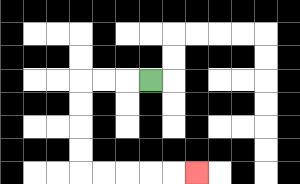{'start': '[6, 3]', 'end': '[8, 7]', 'path_directions': 'L,L,L,D,D,D,D,R,R,R,R,R', 'path_coordinates': '[[6, 3], [5, 3], [4, 3], [3, 3], [3, 4], [3, 5], [3, 6], [3, 7], [4, 7], [5, 7], [6, 7], [7, 7], [8, 7]]'}